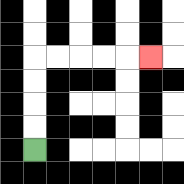{'start': '[1, 6]', 'end': '[6, 2]', 'path_directions': 'U,U,U,U,R,R,R,R,R', 'path_coordinates': '[[1, 6], [1, 5], [1, 4], [1, 3], [1, 2], [2, 2], [3, 2], [4, 2], [5, 2], [6, 2]]'}